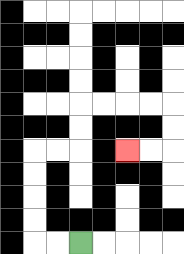{'start': '[3, 10]', 'end': '[5, 6]', 'path_directions': 'L,L,U,U,U,U,R,R,U,U,R,R,R,R,D,D,L,L', 'path_coordinates': '[[3, 10], [2, 10], [1, 10], [1, 9], [1, 8], [1, 7], [1, 6], [2, 6], [3, 6], [3, 5], [3, 4], [4, 4], [5, 4], [6, 4], [7, 4], [7, 5], [7, 6], [6, 6], [5, 6]]'}